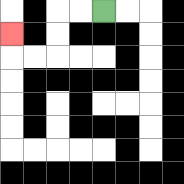{'start': '[4, 0]', 'end': '[0, 1]', 'path_directions': 'L,L,D,D,L,L,U', 'path_coordinates': '[[4, 0], [3, 0], [2, 0], [2, 1], [2, 2], [1, 2], [0, 2], [0, 1]]'}